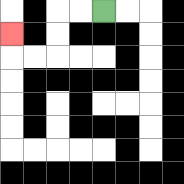{'start': '[4, 0]', 'end': '[0, 1]', 'path_directions': 'L,L,D,D,L,L,U', 'path_coordinates': '[[4, 0], [3, 0], [2, 0], [2, 1], [2, 2], [1, 2], [0, 2], [0, 1]]'}